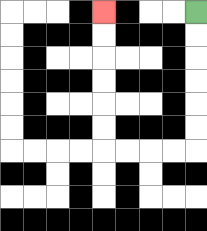{'start': '[8, 0]', 'end': '[4, 0]', 'path_directions': 'D,D,D,D,D,D,L,L,L,L,U,U,U,U,U,U', 'path_coordinates': '[[8, 0], [8, 1], [8, 2], [8, 3], [8, 4], [8, 5], [8, 6], [7, 6], [6, 6], [5, 6], [4, 6], [4, 5], [4, 4], [4, 3], [4, 2], [4, 1], [4, 0]]'}